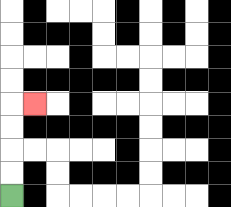{'start': '[0, 8]', 'end': '[1, 4]', 'path_directions': 'U,U,U,U,R', 'path_coordinates': '[[0, 8], [0, 7], [0, 6], [0, 5], [0, 4], [1, 4]]'}